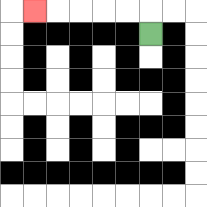{'start': '[6, 1]', 'end': '[1, 0]', 'path_directions': 'U,L,L,L,L,L', 'path_coordinates': '[[6, 1], [6, 0], [5, 0], [4, 0], [3, 0], [2, 0], [1, 0]]'}